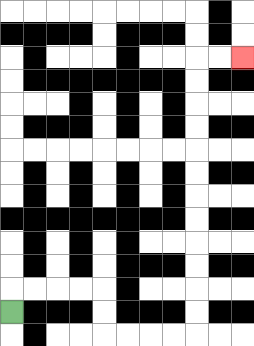{'start': '[0, 13]', 'end': '[10, 2]', 'path_directions': 'U,R,R,R,R,D,D,R,R,R,R,U,U,U,U,U,U,U,U,U,U,U,U,R,R', 'path_coordinates': '[[0, 13], [0, 12], [1, 12], [2, 12], [3, 12], [4, 12], [4, 13], [4, 14], [5, 14], [6, 14], [7, 14], [8, 14], [8, 13], [8, 12], [8, 11], [8, 10], [8, 9], [8, 8], [8, 7], [8, 6], [8, 5], [8, 4], [8, 3], [8, 2], [9, 2], [10, 2]]'}